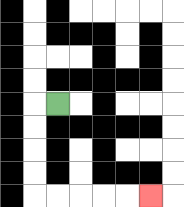{'start': '[2, 4]', 'end': '[6, 8]', 'path_directions': 'L,D,D,D,D,R,R,R,R,R', 'path_coordinates': '[[2, 4], [1, 4], [1, 5], [1, 6], [1, 7], [1, 8], [2, 8], [3, 8], [4, 8], [5, 8], [6, 8]]'}